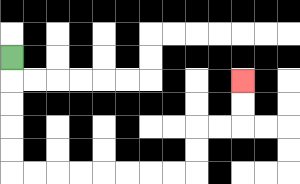{'start': '[0, 2]', 'end': '[10, 3]', 'path_directions': 'D,D,D,D,D,R,R,R,R,R,R,R,R,U,U,R,R,U,U', 'path_coordinates': '[[0, 2], [0, 3], [0, 4], [0, 5], [0, 6], [0, 7], [1, 7], [2, 7], [3, 7], [4, 7], [5, 7], [6, 7], [7, 7], [8, 7], [8, 6], [8, 5], [9, 5], [10, 5], [10, 4], [10, 3]]'}